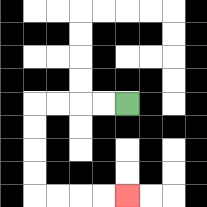{'start': '[5, 4]', 'end': '[5, 8]', 'path_directions': 'L,L,L,L,D,D,D,D,R,R,R,R', 'path_coordinates': '[[5, 4], [4, 4], [3, 4], [2, 4], [1, 4], [1, 5], [1, 6], [1, 7], [1, 8], [2, 8], [3, 8], [4, 8], [5, 8]]'}